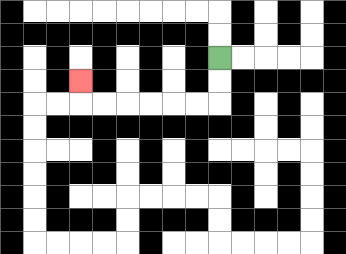{'start': '[9, 2]', 'end': '[3, 3]', 'path_directions': 'D,D,L,L,L,L,L,L,U', 'path_coordinates': '[[9, 2], [9, 3], [9, 4], [8, 4], [7, 4], [6, 4], [5, 4], [4, 4], [3, 4], [3, 3]]'}